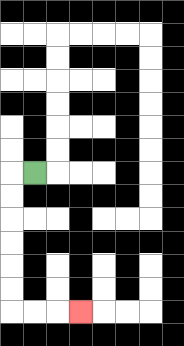{'start': '[1, 7]', 'end': '[3, 13]', 'path_directions': 'L,D,D,D,D,D,D,R,R,R', 'path_coordinates': '[[1, 7], [0, 7], [0, 8], [0, 9], [0, 10], [0, 11], [0, 12], [0, 13], [1, 13], [2, 13], [3, 13]]'}